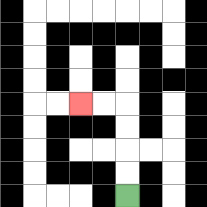{'start': '[5, 8]', 'end': '[3, 4]', 'path_directions': 'U,U,U,U,L,L', 'path_coordinates': '[[5, 8], [5, 7], [5, 6], [5, 5], [5, 4], [4, 4], [3, 4]]'}